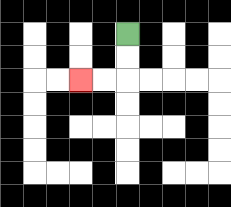{'start': '[5, 1]', 'end': '[3, 3]', 'path_directions': 'D,D,L,L', 'path_coordinates': '[[5, 1], [5, 2], [5, 3], [4, 3], [3, 3]]'}